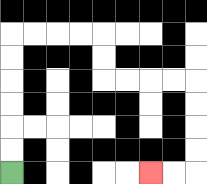{'start': '[0, 7]', 'end': '[6, 7]', 'path_directions': 'U,U,U,U,U,U,R,R,R,R,D,D,R,R,R,R,D,D,D,D,L,L', 'path_coordinates': '[[0, 7], [0, 6], [0, 5], [0, 4], [0, 3], [0, 2], [0, 1], [1, 1], [2, 1], [3, 1], [4, 1], [4, 2], [4, 3], [5, 3], [6, 3], [7, 3], [8, 3], [8, 4], [8, 5], [8, 6], [8, 7], [7, 7], [6, 7]]'}